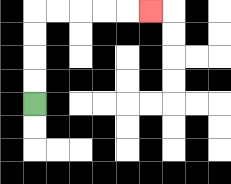{'start': '[1, 4]', 'end': '[6, 0]', 'path_directions': 'U,U,U,U,R,R,R,R,R', 'path_coordinates': '[[1, 4], [1, 3], [1, 2], [1, 1], [1, 0], [2, 0], [3, 0], [4, 0], [5, 0], [6, 0]]'}